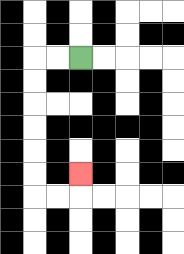{'start': '[3, 2]', 'end': '[3, 7]', 'path_directions': 'L,L,D,D,D,D,D,D,R,R,U', 'path_coordinates': '[[3, 2], [2, 2], [1, 2], [1, 3], [1, 4], [1, 5], [1, 6], [1, 7], [1, 8], [2, 8], [3, 8], [3, 7]]'}